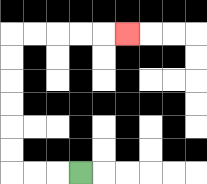{'start': '[3, 7]', 'end': '[5, 1]', 'path_directions': 'L,L,L,U,U,U,U,U,U,R,R,R,R,R', 'path_coordinates': '[[3, 7], [2, 7], [1, 7], [0, 7], [0, 6], [0, 5], [0, 4], [0, 3], [0, 2], [0, 1], [1, 1], [2, 1], [3, 1], [4, 1], [5, 1]]'}